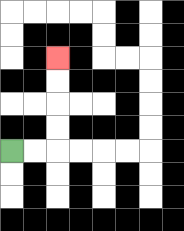{'start': '[0, 6]', 'end': '[2, 2]', 'path_directions': 'R,R,U,U,U,U', 'path_coordinates': '[[0, 6], [1, 6], [2, 6], [2, 5], [2, 4], [2, 3], [2, 2]]'}